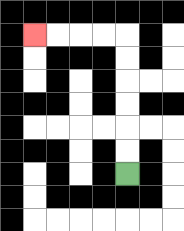{'start': '[5, 7]', 'end': '[1, 1]', 'path_directions': 'U,U,U,U,U,U,L,L,L,L', 'path_coordinates': '[[5, 7], [5, 6], [5, 5], [5, 4], [5, 3], [5, 2], [5, 1], [4, 1], [3, 1], [2, 1], [1, 1]]'}